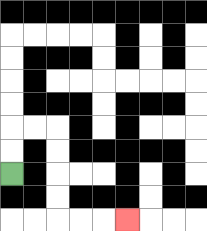{'start': '[0, 7]', 'end': '[5, 9]', 'path_directions': 'U,U,R,R,D,D,D,D,R,R,R', 'path_coordinates': '[[0, 7], [0, 6], [0, 5], [1, 5], [2, 5], [2, 6], [2, 7], [2, 8], [2, 9], [3, 9], [4, 9], [5, 9]]'}